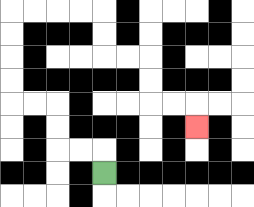{'start': '[4, 7]', 'end': '[8, 5]', 'path_directions': 'U,L,L,U,U,L,L,U,U,U,U,R,R,R,R,D,D,R,R,D,D,R,R,D', 'path_coordinates': '[[4, 7], [4, 6], [3, 6], [2, 6], [2, 5], [2, 4], [1, 4], [0, 4], [0, 3], [0, 2], [0, 1], [0, 0], [1, 0], [2, 0], [3, 0], [4, 0], [4, 1], [4, 2], [5, 2], [6, 2], [6, 3], [6, 4], [7, 4], [8, 4], [8, 5]]'}